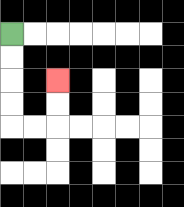{'start': '[0, 1]', 'end': '[2, 3]', 'path_directions': 'D,D,D,D,R,R,U,U', 'path_coordinates': '[[0, 1], [0, 2], [0, 3], [0, 4], [0, 5], [1, 5], [2, 5], [2, 4], [2, 3]]'}